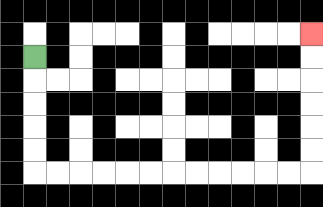{'start': '[1, 2]', 'end': '[13, 1]', 'path_directions': 'D,D,D,D,D,R,R,R,R,R,R,R,R,R,R,R,R,U,U,U,U,U,U', 'path_coordinates': '[[1, 2], [1, 3], [1, 4], [1, 5], [1, 6], [1, 7], [2, 7], [3, 7], [4, 7], [5, 7], [6, 7], [7, 7], [8, 7], [9, 7], [10, 7], [11, 7], [12, 7], [13, 7], [13, 6], [13, 5], [13, 4], [13, 3], [13, 2], [13, 1]]'}